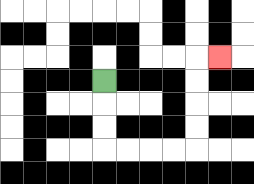{'start': '[4, 3]', 'end': '[9, 2]', 'path_directions': 'D,D,D,R,R,R,R,U,U,U,U,R', 'path_coordinates': '[[4, 3], [4, 4], [4, 5], [4, 6], [5, 6], [6, 6], [7, 6], [8, 6], [8, 5], [8, 4], [8, 3], [8, 2], [9, 2]]'}